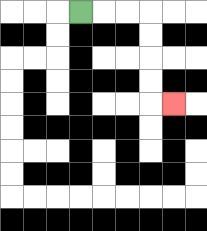{'start': '[3, 0]', 'end': '[7, 4]', 'path_directions': 'R,R,R,D,D,D,D,R', 'path_coordinates': '[[3, 0], [4, 0], [5, 0], [6, 0], [6, 1], [6, 2], [6, 3], [6, 4], [7, 4]]'}